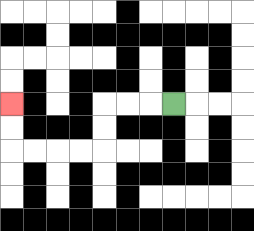{'start': '[7, 4]', 'end': '[0, 4]', 'path_directions': 'L,L,L,D,D,L,L,L,L,U,U', 'path_coordinates': '[[7, 4], [6, 4], [5, 4], [4, 4], [4, 5], [4, 6], [3, 6], [2, 6], [1, 6], [0, 6], [0, 5], [0, 4]]'}